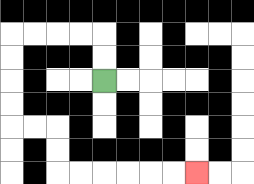{'start': '[4, 3]', 'end': '[8, 7]', 'path_directions': 'U,U,L,L,L,L,D,D,D,D,R,R,D,D,R,R,R,R,R,R', 'path_coordinates': '[[4, 3], [4, 2], [4, 1], [3, 1], [2, 1], [1, 1], [0, 1], [0, 2], [0, 3], [0, 4], [0, 5], [1, 5], [2, 5], [2, 6], [2, 7], [3, 7], [4, 7], [5, 7], [6, 7], [7, 7], [8, 7]]'}